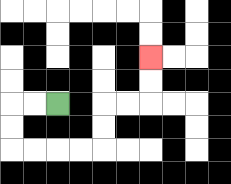{'start': '[2, 4]', 'end': '[6, 2]', 'path_directions': 'L,L,D,D,R,R,R,R,U,U,R,R,U,U', 'path_coordinates': '[[2, 4], [1, 4], [0, 4], [0, 5], [0, 6], [1, 6], [2, 6], [3, 6], [4, 6], [4, 5], [4, 4], [5, 4], [6, 4], [6, 3], [6, 2]]'}